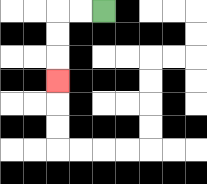{'start': '[4, 0]', 'end': '[2, 3]', 'path_directions': 'L,L,D,D,D', 'path_coordinates': '[[4, 0], [3, 0], [2, 0], [2, 1], [2, 2], [2, 3]]'}